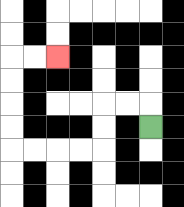{'start': '[6, 5]', 'end': '[2, 2]', 'path_directions': 'U,L,L,D,D,L,L,L,L,U,U,U,U,R,R', 'path_coordinates': '[[6, 5], [6, 4], [5, 4], [4, 4], [4, 5], [4, 6], [3, 6], [2, 6], [1, 6], [0, 6], [0, 5], [0, 4], [0, 3], [0, 2], [1, 2], [2, 2]]'}